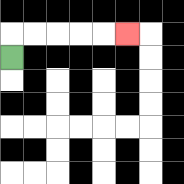{'start': '[0, 2]', 'end': '[5, 1]', 'path_directions': 'U,R,R,R,R,R', 'path_coordinates': '[[0, 2], [0, 1], [1, 1], [2, 1], [3, 1], [4, 1], [5, 1]]'}